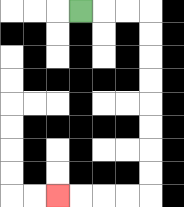{'start': '[3, 0]', 'end': '[2, 8]', 'path_directions': 'R,R,R,D,D,D,D,D,D,D,D,L,L,L,L', 'path_coordinates': '[[3, 0], [4, 0], [5, 0], [6, 0], [6, 1], [6, 2], [6, 3], [6, 4], [6, 5], [6, 6], [6, 7], [6, 8], [5, 8], [4, 8], [3, 8], [2, 8]]'}